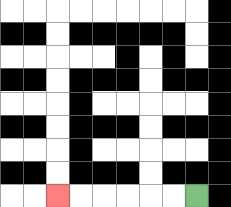{'start': '[8, 8]', 'end': '[2, 8]', 'path_directions': 'L,L,L,L,L,L', 'path_coordinates': '[[8, 8], [7, 8], [6, 8], [5, 8], [4, 8], [3, 8], [2, 8]]'}